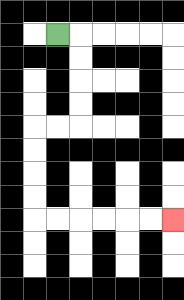{'start': '[2, 1]', 'end': '[7, 9]', 'path_directions': 'R,D,D,D,D,L,L,D,D,D,D,R,R,R,R,R,R', 'path_coordinates': '[[2, 1], [3, 1], [3, 2], [3, 3], [3, 4], [3, 5], [2, 5], [1, 5], [1, 6], [1, 7], [1, 8], [1, 9], [2, 9], [3, 9], [4, 9], [5, 9], [6, 9], [7, 9]]'}